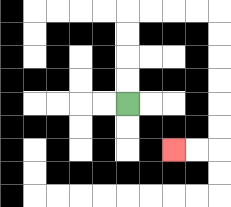{'start': '[5, 4]', 'end': '[7, 6]', 'path_directions': 'U,U,U,U,R,R,R,R,D,D,D,D,D,D,L,L', 'path_coordinates': '[[5, 4], [5, 3], [5, 2], [5, 1], [5, 0], [6, 0], [7, 0], [8, 0], [9, 0], [9, 1], [9, 2], [9, 3], [9, 4], [9, 5], [9, 6], [8, 6], [7, 6]]'}